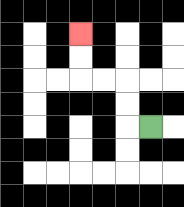{'start': '[6, 5]', 'end': '[3, 1]', 'path_directions': 'L,U,U,L,L,U,U', 'path_coordinates': '[[6, 5], [5, 5], [5, 4], [5, 3], [4, 3], [3, 3], [3, 2], [3, 1]]'}